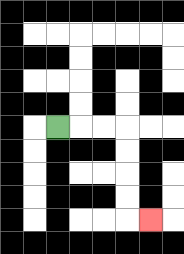{'start': '[2, 5]', 'end': '[6, 9]', 'path_directions': 'R,R,R,D,D,D,D,R', 'path_coordinates': '[[2, 5], [3, 5], [4, 5], [5, 5], [5, 6], [5, 7], [5, 8], [5, 9], [6, 9]]'}